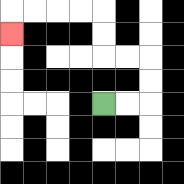{'start': '[4, 4]', 'end': '[0, 1]', 'path_directions': 'R,R,U,U,L,L,U,U,L,L,L,L,D', 'path_coordinates': '[[4, 4], [5, 4], [6, 4], [6, 3], [6, 2], [5, 2], [4, 2], [4, 1], [4, 0], [3, 0], [2, 0], [1, 0], [0, 0], [0, 1]]'}